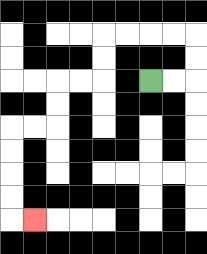{'start': '[6, 3]', 'end': '[1, 9]', 'path_directions': 'R,R,U,U,L,L,L,L,D,D,L,L,D,D,L,L,D,D,D,D,R', 'path_coordinates': '[[6, 3], [7, 3], [8, 3], [8, 2], [8, 1], [7, 1], [6, 1], [5, 1], [4, 1], [4, 2], [4, 3], [3, 3], [2, 3], [2, 4], [2, 5], [1, 5], [0, 5], [0, 6], [0, 7], [0, 8], [0, 9], [1, 9]]'}